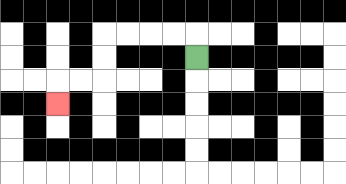{'start': '[8, 2]', 'end': '[2, 4]', 'path_directions': 'U,L,L,L,L,D,D,L,L,D', 'path_coordinates': '[[8, 2], [8, 1], [7, 1], [6, 1], [5, 1], [4, 1], [4, 2], [4, 3], [3, 3], [2, 3], [2, 4]]'}